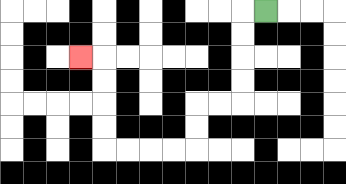{'start': '[11, 0]', 'end': '[3, 2]', 'path_directions': 'L,D,D,D,D,L,L,D,D,L,L,L,L,U,U,U,U,L', 'path_coordinates': '[[11, 0], [10, 0], [10, 1], [10, 2], [10, 3], [10, 4], [9, 4], [8, 4], [8, 5], [8, 6], [7, 6], [6, 6], [5, 6], [4, 6], [4, 5], [4, 4], [4, 3], [4, 2], [3, 2]]'}